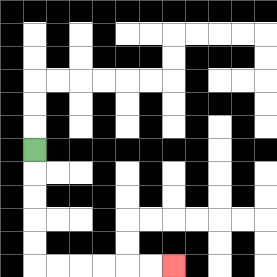{'start': '[1, 6]', 'end': '[7, 11]', 'path_directions': 'D,D,D,D,D,R,R,R,R,R,R', 'path_coordinates': '[[1, 6], [1, 7], [1, 8], [1, 9], [1, 10], [1, 11], [2, 11], [3, 11], [4, 11], [5, 11], [6, 11], [7, 11]]'}